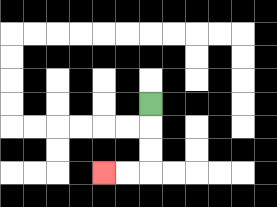{'start': '[6, 4]', 'end': '[4, 7]', 'path_directions': 'D,D,D,L,L', 'path_coordinates': '[[6, 4], [6, 5], [6, 6], [6, 7], [5, 7], [4, 7]]'}